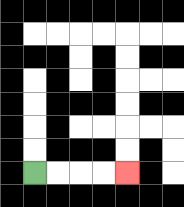{'start': '[1, 7]', 'end': '[5, 7]', 'path_directions': 'R,R,R,R', 'path_coordinates': '[[1, 7], [2, 7], [3, 7], [4, 7], [5, 7]]'}